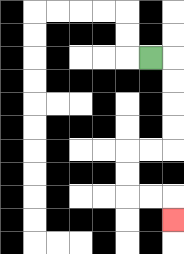{'start': '[6, 2]', 'end': '[7, 9]', 'path_directions': 'R,D,D,D,D,L,L,D,D,R,R,D', 'path_coordinates': '[[6, 2], [7, 2], [7, 3], [7, 4], [7, 5], [7, 6], [6, 6], [5, 6], [5, 7], [5, 8], [6, 8], [7, 8], [7, 9]]'}